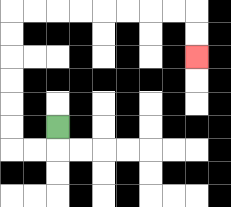{'start': '[2, 5]', 'end': '[8, 2]', 'path_directions': 'D,L,L,U,U,U,U,U,U,R,R,R,R,R,R,R,R,D,D', 'path_coordinates': '[[2, 5], [2, 6], [1, 6], [0, 6], [0, 5], [0, 4], [0, 3], [0, 2], [0, 1], [0, 0], [1, 0], [2, 0], [3, 0], [4, 0], [5, 0], [6, 0], [7, 0], [8, 0], [8, 1], [8, 2]]'}